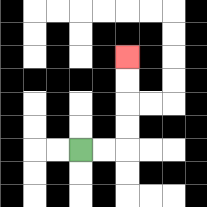{'start': '[3, 6]', 'end': '[5, 2]', 'path_directions': 'R,R,U,U,U,U', 'path_coordinates': '[[3, 6], [4, 6], [5, 6], [5, 5], [5, 4], [5, 3], [5, 2]]'}